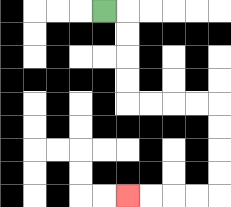{'start': '[4, 0]', 'end': '[5, 8]', 'path_directions': 'R,D,D,D,D,R,R,R,R,D,D,D,D,L,L,L,L', 'path_coordinates': '[[4, 0], [5, 0], [5, 1], [5, 2], [5, 3], [5, 4], [6, 4], [7, 4], [8, 4], [9, 4], [9, 5], [9, 6], [9, 7], [9, 8], [8, 8], [7, 8], [6, 8], [5, 8]]'}